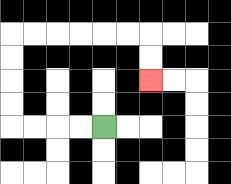{'start': '[4, 5]', 'end': '[6, 3]', 'path_directions': 'L,L,L,L,U,U,U,U,R,R,R,R,R,R,D,D', 'path_coordinates': '[[4, 5], [3, 5], [2, 5], [1, 5], [0, 5], [0, 4], [0, 3], [0, 2], [0, 1], [1, 1], [2, 1], [3, 1], [4, 1], [5, 1], [6, 1], [6, 2], [6, 3]]'}